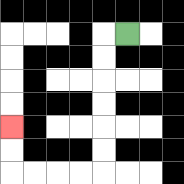{'start': '[5, 1]', 'end': '[0, 5]', 'path_directions': 'L,D,D,D,D,D,D,L,L,L,L,U,U', 'path_coordinates': '[[5, 1], [4, 1], [4, 2], [4, 3], [4, 4], [4, 5], [4, 6], [4, 7], [3, 7], [2, 7], [1, 7], [0, 7], [0, 6], [0, 5]]'}